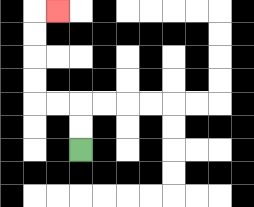{'start': '[3, 6]', 'end': '[2, 0]', 'path_directions': 'U,U,L,L,U,U,U,U,R', 'path_coordinates': '[[3, 6], [3, 5], [3, 4], [2, 4], [1, 4], [1, 3], [1, 2], [1, 1], [1, 0], [2, 0]]'}